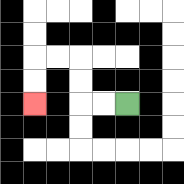{'start': '[5, 4]', 'end': '[1, 4]', 'path_directions': 'L,L,U,U,L,L,D,D', 'path_coordinates': '[[5, 4], [4, 4], [3, 4], [3, 3], [3, 2], [2, 2], [1, 2], [1, 3], [1, 4]]'}